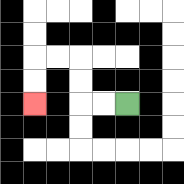{'start': '[5, 4]', 'end': '[1, 4]', 'path_directions': 'L,L,U,U,L,L,D,D', 'path_coordinates': '[[5, 4], [4, 4], [3, 4], [3, 3], [3, 2], [2, 2], [1, 2], [1, 3], [1, 4]]'}